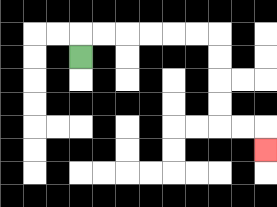{'start': '[3, 2]', 'end': '[11, 6]', 'path_directions': 'U,R,R,R,R,R,R,D,D,D,D,R,R,D', 'path_coordinates': '[[3, 2], [3, 1], [4, 1], [5, 1], [6, 1], [7, 1], [8, 1], [9, 1], [9, 2], [9, 3], [9, 4], [9, 5], [10, 5], [11, 5], [11, 6]]'}